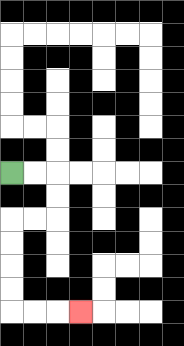{'start': '[0, 7]', 'end': '[3, 13]', 'path_directions': 'R,R,D,D,L,L,D,D,D,D,R,R,R', 'path_coordinates': '[[0, 7], [1, 7], [2, 7], [2, 8], [2, 9], [1, 9], [0, 9], [0, 10], [0, 11], [0, 12], [0, 13], [1, 13], [2, 13], [3, 13]]'}